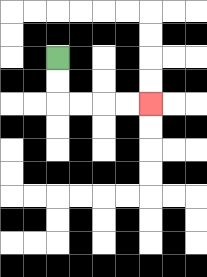{'start': '[2, 2]', 'end': '[6, 4]', 'path_directions': 'D,D,R,R,R,R', 'path_coordinates': '[[2, 2], [2, 3], [2, 4], [3, 4], [4, 4], [5, 4], [6, 4]]'}